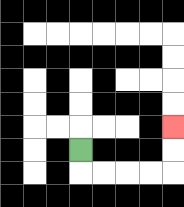{'start': '[3, 6]', 'end': '[7, 5]', 'path_directions': 'D,R,R,R,R,U,U', 'path_coordinates': '[[3, 6], [3, 7], [4, 7], [5, 7], [6, 7], [7, 7], [7, 6], [7, 5]]'}